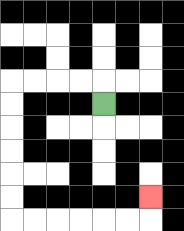{'start': '[4, 4]', 'end': '[6, 8]', 'path_directions': 'U,L,L,L,L,D,D,D,D,D,D,R,R,R,R,R,R,U', 'path_coordinates': '[[4, 4], [4, 3], [3, 3], [2, 3], [1, 3], [0, 3], [0, 4], [0, 5], [0, 6], [0, 7], [0, 8], [0, 9], [1, 9], [2, 9], [3, 9], [4, 9], [5, 9], [6, 9], [6, 8]]'}